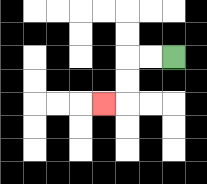{'start': '[7, 2]', 'end': '[4, 4]', 'path_directions': 'L,L,D,D,L', 'path_coordinates': '[[7, 2], [6, 2], [5, 2], [5, 3], [5, 4], [4, 4]]'}